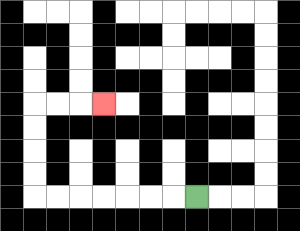{'start': '[8, 8]', 'end': '[4, 4]', 'path_directions': 'L,L,L,L,L,L,L,U,U,U,U,R,R,R', 'path_coordinates': '[[8, 8], [7, 8], [6, 8], [5, 8], [4, 8], [3, 8], [2, 8], [1, 8], [1, 7], [1, 6], [1, 5], [1, 4], [2, 4], [3, 4], [4, 4]]'}